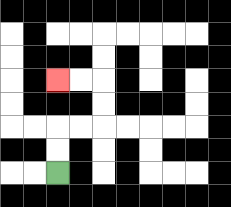{'start': '[2, 7]', 'end': '[2, 3]', 'path_directions': 'U,U,R,R,U,U,L,L', 'path_coordinates': '[[2, 7], [2, 6], [2, 5], [3, 5], [4, 5], [4, 4], [4, 3], [3, 3], [2, 3]]'}